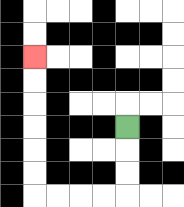{'start': '[5, 5]', 'end': '[1, 2]', 'path_directions': 'D,D,D,L,L,L,L,U,U,U,U,U,U', 'path_coordinates': '[[5, 5], [5, 6], [5, 7], [5, 8], [4, 8], [3, 8], [2, 8], [1, 8], [1, 7], [1, 6], [1, 5], [1, 4], [1, 3], [1, 2]]'}